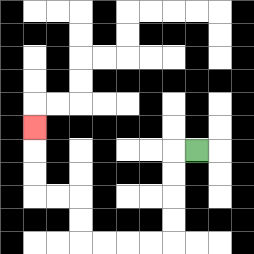{'start': '[8, 6]', 'end': '[1, 5]', 'path_directions': 'L,D,D,D,D,L,L,L,L,U,U,L,L,U,U,U', 'path_coordinates': '[[8, 6], [7, 6], [7, 7], [7, 8], [7, 9], [7, 10], [6, 10], [5, 10], [4, 10], [3, 10], [3, 9], [3, 8], [2, 8], [1, 8], [1, 7], [1, 6], [1, 5]]'}